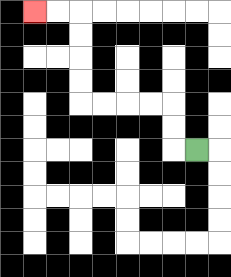{'start': '[8, 6]', 'end': '[1, 0]', 'path_directions': 'L,U,U,L,L,L,L,U,U,U,U,L,L', 'path_coordinates': '[[8, 6], [7, 6], [7, 5], [7, 4], [6, 4], [5, 4], [4, 4], [3, 4], [3, 3], [3, 2], [3, 1], [3, 0], [2, 0], [1, 0]]'}